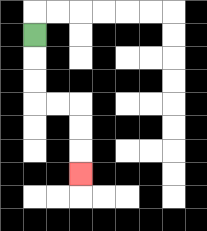{'start': '[1, 1]', 'end': '[3, 7]', 'path_directions': 'D,D,D,R,R,D,D,D', 'path_coordinates': '[[1, 1], [1, 2], [1, 3], [1, 4], [2, 4], [3, 4], [3, 5], [3, 6], [3, 7]]'}